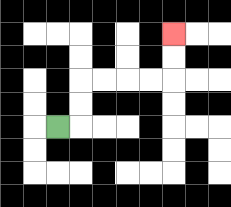{'start': '[2, 5]', 'end': '[7, 1]', 'path_directions': 'R,U,U,R,R,R,R,U,U', 'path_coordinates': '[[2, 5], [3, 5], [3, 4], [3, 3], [4, 3], [5, 3], [6, 3], [7, 3], [7, 2], [7, 1]]'}